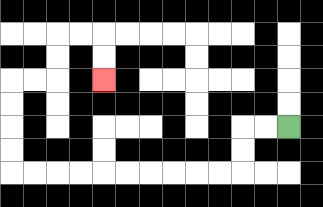{'start': '[12, 5]', 'end': '[4, 3]', 'path_directions': 'L,L,D,D,L,L,L,L,L,L,L,L,L,L,U,U,U,U,R,R,U,U,R,R,D,D', 'path_coordinates': '[[12, 5], [11, 5], [10, 5], [10, 6], [10, 7], [9, 7], [8, 7], [7, 7], [6, 7], [5, 7], [4, 7], [3, 7], [2, 7], [1, 7], [0, 7], [0, 6], [0, 5], [0, 4], [0, 3], [1, 3], [2, 3], [2, 2], [2, 1], [3, 1], [4, 1], [4, 2], [4, 3]]'}